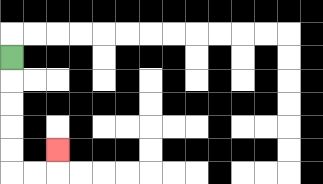{'start': '[0, 2]', 'end': '[2, 6]', 'path_directions': 'D,D,D,D,D,R,R,U', 'path_coordinates': '[[0, 2], [0, 3], [0, 4], [0, 5], [0, 6], [0, 7], [1, 7], [2, 7], [2, 6]]'}